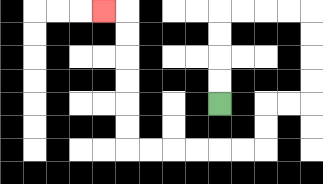{'start': '[9, 4]', 'end': '[4, 0]', 'path_directions': 'U,U,U,U,R,R,R,R,D,D,D,D,L,L,D,D,L,L,L,L,L,L,U,U,U,U,U,U,L', 'path_coordinates': '[[9, 4], [9, 3], [9, 2], [9, 1], [9, 0], [10, 0], [11, 0], [12, 0], [13, 0], [13, 1], [13, 2], [13, 3], [13, 4], [12, 4], [11, 4], [11, 5], [11, 6], [10, 6], [9, 6], [8, 6], [7, 6], [6, 6], [5, 6], [5, 5], [5, 4], [5, 3], [5, 2], [5, 1], [5, 0], [4, 0]]'}